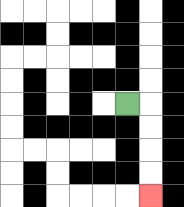{'start': '[5, 4]', 'end': '[6, 8]', 'path_directions': 'R,D,D,D,D', 'path_coordinates': '[[5, 4], [6, 4], [6, 5], [6, 6], [6, 7], [6, 8]]'}